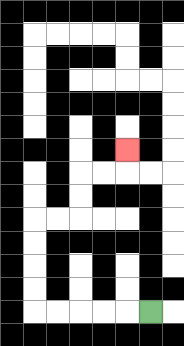{'start': '[6, 13]', 'end': '[5, 6]', 'path_directions': 'L,L,L,L,L,U,U,U,U,R,R,U,U,R,R,U', 'path_coordinates': '[[6, 13], [5, 13], [4, 13], [3, 13], [2, 13], [1, 13], [1, 12], [1, 11], [1, 10], [1, 9], [2, 9], [3, 9], [3, 8], [3, 7], [4, 7], [5, 7], [5, 6]]'}